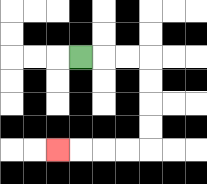{'start': '[3, 2]', 'end': '[2, 6]', 'path_directions': 'R,R,R,D,D,D,D,L,L,L,L', 'path_coordinates': '[[3, 2], [4, 2], [5, 2], [6, 2], [6, 3], [6, 4], [6, 5], [6, 6], [5, 6], [4, 6], [3, 6], [2, 6]]'}